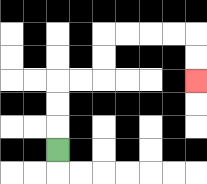{'start': '[2, 6]', 'end': '[8, 3]', 'path_directions': 'U,U,U,R,R,U,U,R,R,R,R,D,D', 'path_coordinates': '[[2, 6], [2, 5], [2, 4], [2, 3], [3, 3], [4, 3], [4, 2], [4, 1], [5, 1], [6, 1], [7, 1], [8, 1], [8, 2], [8, 3]]'}